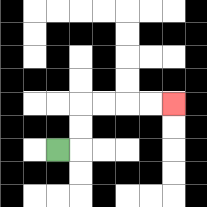{'start': '[2, 6]', 'end': '[7, 4]', 'path_directions': 'R,U,U,R,R,R,R', 'path_coordinates': '[[2, 6], [3, 6], [3, 5], [3, 4], [4, 4], [5, 4], [6, 4], [7, 4]]'}